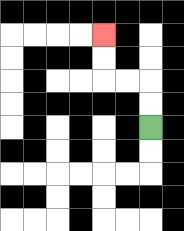{'start': '[6, 5]', 'end': '[4, 1]', 'path_directions': 'U,U,L,L,U,U', 'path_coordinates': '[[6, 5], [6, 4], [6, 3], [5, 3], [4, 3], [4, 2], [4, 1]]'}